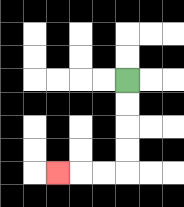{'start': '[5, 3]', 'end': '[2, 7]', 'path_directions': 'D,D,D,D,L,L,L', 'path_coordinates': '[[5, 3], [5, 4], [5, 5], [5, 6], [5, 7], [4, 7], [3, 7], [2, 7]]'}